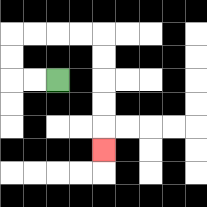{'start': '[2, 3]', 'end': '[4, 6]', 'path_directions': 'L,L,U,U,R,R,R,R,D,D,D,D,D', 'path_coordinates': '[[2, 3], [1, 3], [0, 3], [0, 2], [0, 1], [1, 1], [2, 1], [3, 1], [4, 1], [4, 2], [4, 3], [4, 4], [4, 5], [4, 6]]'}